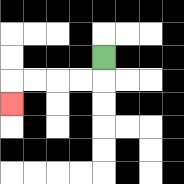{'start': '[4, 2]', 'end': '[0, 4]', 'path_directions': 'D,L,L,L,L,D', 'path_coordinates': '[[4, 2], [4, 3], [3, 3], [2, 3], [1, 3], [0, 3], [0, 4]]'}